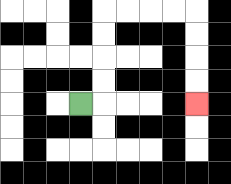{'start': '[3, 4]', 'end': '[8, 4]', 'path_directions': 'R,U,U,U,U,R,R,R,R,D,D,D,D', 'path_coordinates': '[[3, 4], [4, 4], [4, 3], [4, 2], [4, 1], [4, 0], [5, 0], [6, 0], [7, 0], [8, 0], [8, 1], [8, 2], [8, 3], [8, 4]]'}